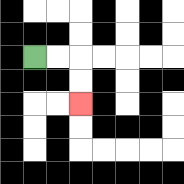{'start': '[1, 2]', 'end': '[3, 4]', 'path_directions': 'R,R,D,D', 'path_coordinates': '[[1, 2], [2, 2], [3, 2], [3, 3], [3, 4]]'}